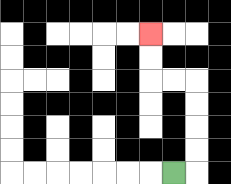{'start': '[7, 7]', 'end': '[6, 1]', 'path_directions': 'R,U,U,U,U,L,L,U,U', 'path_coordinates': '[[7, 7], [8, 7], [8, 6], [8, 5], [8, 4], [8, 3], [7, 3], [6, 3], [6, 2], [6, 1]]'}